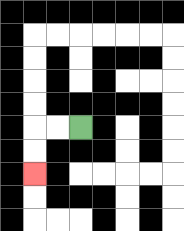{'start': '[3, 5]', 'end': '[1, 7]', 'path_directions': 'L,L,D,D', 'path_coordinates': '[[3, 5], [2, 5], [1, 5], [1, 6], [1, 7]]'}